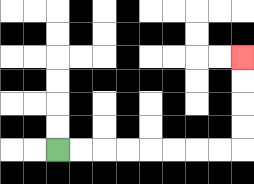{'start': '[2, 6]', 'end': '[10, 2]', 'path_directions': 'R,R,R,R,R,R,R,R,U,U,U,U', 'path_coordinates': '[[2, 6], [3, 6], [4, 6], [5, 6], [6, 6], [7, 6], [8, 6], [9, 6], [10, 6], [10, 5], [10, 4], [10, 3], [10, 2]]'}